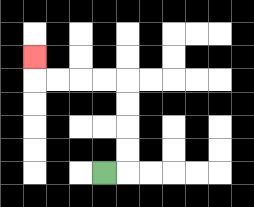{'start': '[4, 7]', 'end': '[1, 2]', 'path_directions': 'R,U,U,U,U,L,L,L,L,U', 'path_coordinates': '[[4, 7], [5, 7], [5, 6], [5, 5], [5, 4], [5, 3], [4, 3], [3, 3], [2, 3], [1, 3], [1, 2]]'}